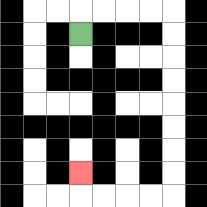{'start': '[3, 1]', 'end': '[3, 7]', 'path_directions': 'U,R,R,R,R,D,D,D,D,D,D,D,D,L,L,L,L,U', 'path_coordinates': '[[3, 1], [3, 0], [4, 0], [5, 0], [6, 0], [7, 0], [7, 1], [7, 2], [7, 3], [7, 4], [7, 5], [7, 6], [7, 7], [7, 8], [6, 8], [5, 8], [4, 8], [3, 8], [3, 7]]'}